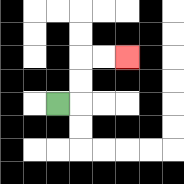{'start': '[2, 4]', 'end': '[5, 2]', 'path_directions': 'R,U,U,R,R', 'path_coordinates': '[[2, 4], [3, 4], [3, 3], [3, 2], [4, 2], [5, 2]]'}